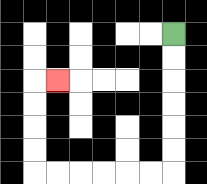{'start': '[7, 1]', 'end': '[2, 3]', 'path_directions': 'D,D,D,D,D,D,L,L,L,L,L,L,U,U,U,U,R', 'path_coordinates': '[[7, 1], [7, 2], [7, 3], [7, 4], [7, 5], [7, 6], [7, 7], [6, 7], [5, 7], [4, 7], [3, 7], [2, 7], [1, 7], [1, 6], [1, 5], [1, 4], [1, 3], [2, 3]]'}